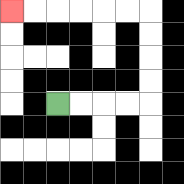{'start': '[2, 4]', 'end': '[0, 0]', 'path_directions': 'R,R,R,R,U,U,U,U,L,L,L,L,L,L', 'path_coordinates': '[[2, 4], [3, 4], [4, 4], [5, 4], [6, 4], [6, 3], [6, 2], [6, 1], [6, 0], [5, 0], [4, 0], [3, 0], [2, 0], [1, 0], [0, 0]]'}